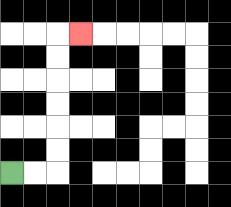{'start': '[0, 7]', 'end': '[3, 1]', 'path_directions': 'R,R,U,U,U,U,U,U,R', 'path_coordinates': '[[0, 7], [1, 7], [2, 7], [2, 6], [2, 5], [2, 4], [2, 3], [2, 2], [2, 1], [3, 1]]'}